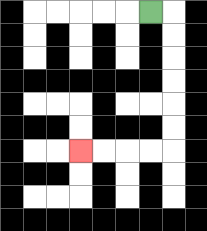{'start': '[6, 0]', 'end': '[3, 6]', 'path_directions': 'R,D,D,D,D,D,D,L,L,L,L', 'path_coordinates': '[[6, 0], [7, 0], [7, 1], [7, 2], [7, 3], [7, 4], [7, 5], [7, 6], [6, 6], [5, 6], [4, 6], [3, 6]]'}